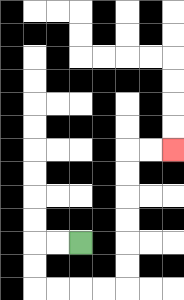{'start': '[3, 10]', 'end': '[7, 6]', 'path_directions': 'L,L,D,D,R,R,R,R,U,U,U,U,U,U,R,R', 'path_coordinates': '[[3, 10], [2, 10], [1, 10], [1, 11], [1, 12], [2, 12], [3, 12], [4, 12], [5, 12], [5, 11], [5, 10], [5, 9], [5, 8], [5, 7], [5, 6], [6, 6], [7, 6]]'}